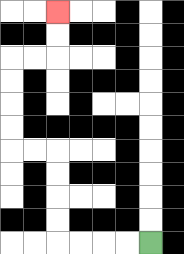{'start': '[6, 10]', 'end': '[2, 0]', 'path_directions': 'L,L,L,L,U,U,U,U,L,L,U,U,U,U,R,R,U,U', 'path_coordinates': '[[6, 10], [5, 10], [4, 10], [3, 10], [2, 10], [2, 9], [2, 8], [2, 7], [2, 6], [1, 6], [0, 6], [0, 5], [0, 4], [0, 3], [0, 2], [1, 2], [2, 2], [2, 1], [2, 0]]'}